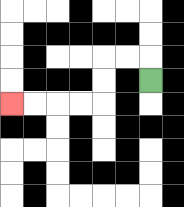{'start': '[6, 3]', 'end': '[0, 4]', 'path_directions': 'U,L,L,D,D,L,L,L,L', 'path_coordinates': '[[6, 3], [6, 2], [5, 2], [4, 2], [4, 3], [4, 4], [3, 4], [2, 4], [1, 4], [0, 4]]'}